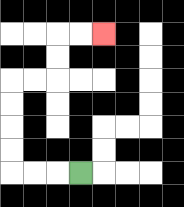{'start': '[3, 7]', 'end': '[4, 1]', 'path_directions': 'L,L,L,U,U,U,U,R,R,U,U,R,R', 'path_coordinates': '[[3, 7], [2, 7], [1, 7], [0, 7], [0, 6], [0, 5], [0, 4], [0, 3], [1, 3], [2, 3], [2, 2], [2, 1], [3, 1], [4, 1]]'}